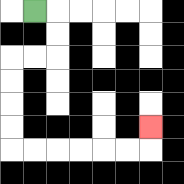{'start': '[1, 0]', 'end': '[6, 5]', 'path_directions': 'R,D,D,L,L,D,D,D,D,R,R,R,R,R,R,U', 'path_coordinates': '[[1, 0], [2, 0], [2, 1], [2, 2], [1, 2], [0, 2], [0, 3], [0, 4], [0, 5], [0, 6], [1, 6], [2, 6], [3, 6], [4, 6], [5, 6], [6, 6], [6, 5]]'}